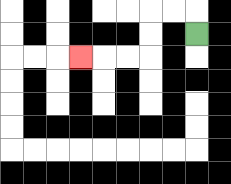{'start': '[8, 1]', 'end': '[3, 2]', 'path_directions': 'U,L,L,D,D,L,L,L', 'path_coordinates': '[[8, 1], [8, 0], [7, 0], [6, 0], [6, 1], [6, 2], [5, 2], [4, 2], [3, 2]]'}